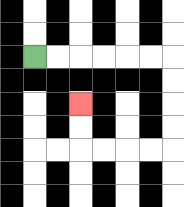{'start': '[1, 2]', 'end': '[3, 4]', 'path_directions': 'R,R,R,R,R,R,D,D,D,D,L,L,L,L,U,U', 'path_coordinates': '[[1, 2], [2, 2], [3, 2], [4, 2], [5, 2], [6, 2], [7, 2], [7, 3], [7, 4], [7, 5], [7, 6], [6, 6], [5, 6], [4, 6], [3, 6], [3, 5], [3, 4]]'}